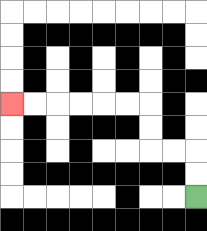{'start': '[8, 8]', 'end': '[0, 4]', 'path_directions': 'U,U,L,L,U,U,L,L,L,L,L,L', 'path_coordinates': '[[8, 8], [8, 7], [8, 6], [7, 6], [6, 6], [6, 5], [6, 4], [5, 4], [4, 4], [3, 4], [2, 4], [1, 4], [0, 4]]'}